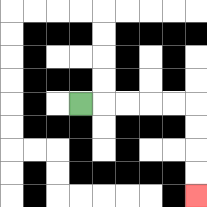{'start': '[3, 4]', 'end': '[8, 8]', 'path_directions': 'R,R,R,R,R,D,D,D,D', 'path_coordinates': '[[3, 4], [4, 4], [5, 4], [6, 4], [7, 4], [8, 4], [8, 5], [8, 6], [8, 7], [8, 8]]'}